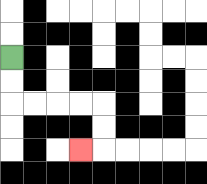{'start': '[0, 2]', 'end': '[3, 6]', 'path_directions': 'D,D,R,R,R,R,D,D,L', 'path_coordinates': '[[0, 2], [0, 3], [0, 4], [1, 4], [2, 4], [3, 4], [4, 4], [4, 5], [4, 6], [3, 6]]'}